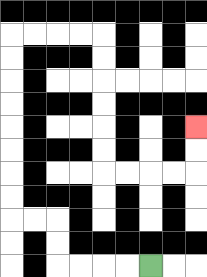{'start': '[6, 11]', 'end': '[8, 5]', 'path_directions': 'L,L,L,L,U,U,L,L,U,U,U,U,U,U,U,U,R,R,R,R,D,D,D,D,D,D,R,R,R,R,U,U', 'path_coordinates': '[[6, 11], [5, 11], [4, 11], [3, 11], [2, 11], [2, 10], [2, 9], [1, 9], [0, 9], [0, 8], [0, 7], [0, 6], [0, 5], [0, 4], [0, 3], [0, 2], [0, 1], [1, 1], [2, 1], [3, 1], [4, 1], [4, 2], [4, 3], [4, 4], [4, 5], [4, 6], [4, 7], [5, 7], [6, 7], [7, 7], [8, 7], [8, 6], [8, 5]]'}